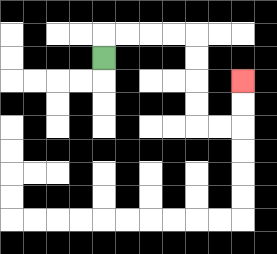{'start': '[4, 2]', 'end': '[10, 3]', 'path_directions': 'U,R,R,R,R,D,D,D,D,R,R,U,U', 'path_coordinates': '[[4, 2], [4, 1], [5, 1], [6, 1], [7, 1], [8, 1], [8, 2], [8, 3], [8, 4], [8, 5], [9, 5], [10, 5], [10, 4], [10, 3]]'}